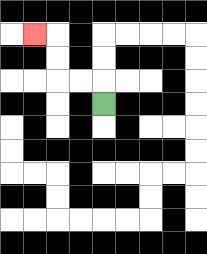{'start': '[4, 4]', 'end': '[1, 1]', 'path_directions': 'U,L,L,U,U,L', 'path_coordinates': '[[4, 4], [4, 3], [3, 3], [2, 3], [2, 2], [2, 1], [1, 1]]'}